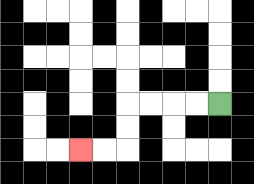{'start': '[9, 4]', 'end': '[3, 6]', 'path_directions': 'L,L,L,L,D,D,L,L', 'path_coordinates': '[[9, 4], [8, 4], [7, 4], [6, 4], [5, 4], [5, 5], [5, 6], [4, 6], [3, 6]]'}